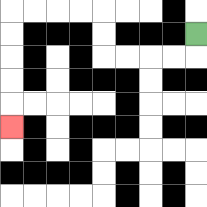{'start': '[8, 1]', 'end': '[0, 5]', 'path_directions': 'D,L,L,L,L,U,U,L,L,L,L,D,D,D,D,D', 'path_coordinates': '[[8, 1], [8, 2], [7, 2], [6, 2], [5, 2], [4, 2], [4, 1], [4, 0], [3, 0], [2, 0], [1, 0], [0, 0], [0, 1], [0, 2], [0, 3], [0, 4], [0, 5]]'}